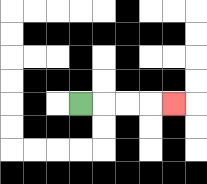{'start': '[3, 4]', 'end': '[7, 4]', 'path_directions': 'R,R,R,R', 'path_coordinates': '[[3, 4], [4, 4], [5, 4], [6, 4], [7, 4]]'}